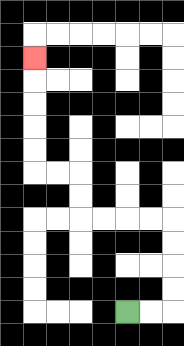{'start': '[5, 13]', 'end': '[1, 2]', 'path_directions': 'R,R,U,U,U,U,L,L,L,L,U,U,L,L,U,U,U,U,U', 'path_coordinates': '[[5, 13], [6, 13], [7, 13], [7, 12], [7, 11], [7, 10], [7, 9], [6, 9], [5, 9], [4, 9], [3, 9], [3, 8], [3, 7], [2, 7], [1, 7], [1, 6], [1, 5], [1, 4], [1, 3], [1, 2]]'}